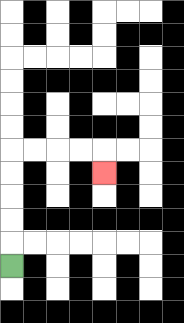{'start': '[0, 11]', 'end': '[4, 7]', 'path_directions': 'U,U,U,U,U,R,R,R,R,D', 'path_coordinates': '[[0, 11], [0, 10], [0, 9], [0, 8], [0, 7], [0, 6], [1, 6], [2, 6], [3, 6], [4, 6], [4, 7]]'}